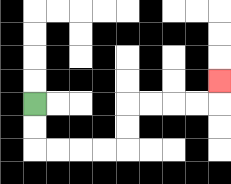{'start': '[1, 4]', 'end': '[9, 3]', 'path_directions': 'D,D,R,R,R,R,U,U,R,R,R,R,U', 'path_coordinates': '[[1, 4], [1, 5], [1, 6], [2, 6], [3, 6], [4, 6], [5, 6], [5, 5], [5, 4], [6, 4], [7, 4], [8, 4], [9, 4], [9, 3]]'}